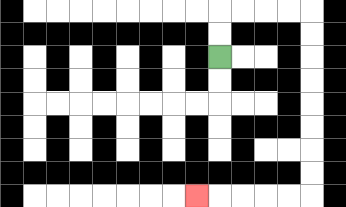{'start': '[9, 2]', 'end': '[8, 8]', 'path_directions': 'U,U,R,R,R,R,D,D,D,D,D,D,D,D,L,L,L,L,L', 'path_coordinates': '[[9, 2], [9, 1], [9, 0], [10, 0], [11, 0], [12, 0], [13, 0], [13, 1], [13, 2], [13, 3], [13, 4], [13, 5], [13, 6], [13, 7], [13, 8], [12, 8], [11, 8], [10, 8], [9, 8], [8, 8]]'}